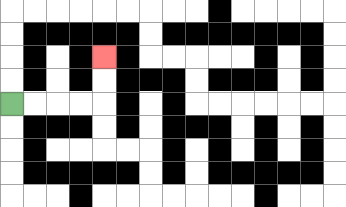{'start': '[0, 4]', 'end': '[4, 2]', 'path_directions': 'R,R,R,R,U,U', 'path_coordinates': '[[0, 4], [1, 4], [2, 4], [3, 4], [4, 4], [4, 3], [4, 2]]'}